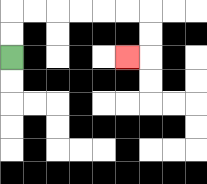{'start': '[0, 2]', 'end': '[5, 2]', 'path_directions': 'U,U,R,R,R,R,R,R,D,D,L', 'path_coordinates': '[[0, 2], [0, 1], [0, 0], [1, 0], [2, 0], [3, 0], [4, 0], [5, 0], [6, 0], [6, 1], [6, 2], [5, 2]]'}